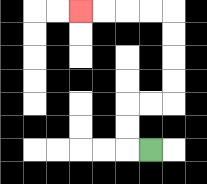{'start': '[6, 6]', 'end': '[3, 0]', 'path_directions': 'L,U,U,R,R,U,U,U,U,L,L,L,L', 'path_coordinates': '[[6, 6], [5, 6], [5, 5], [5, 4], [6, 4], [7, 4], [7, 3], [7, 2], [7, 1], [7, 0], [6, 0], [5, 0], [4, 0], [3, 0]]'}